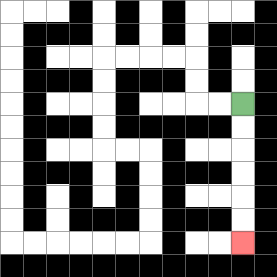{'start': '[10, 4]', 'end': '[10, 10]', 'path_directions': 'D,D,D,D,D,D', 'path_coordinates': '[[10, 4], [10, 5], [10, 6], [10, 7], [10, 8], [10, 9], [10, 10]]'}